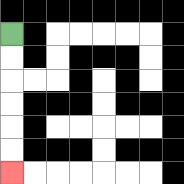{'start': '[0, 1]', 'end': '[0, 7]', 'path_directions': 'D,D,D,D,D,D', 'path_coordinates': '[[0, 1], [0, 2], [0, 3], [0, 4], [0, 5], [0, 6], [0, 7]]'}